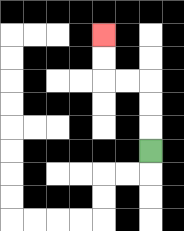{'start': '[6, 6]', 'end': '[4, 1]', 'path_directions': 'U,U,U,L,L,U,U', 'path_coordinates': '[[6, 6], [6, 5], [6, 4], [6, 3], [5, 3], [4, 3], [4, 2], [4, 1]]'}